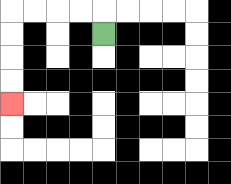{'start': '[4, 1]', 'end': '[0, 4]', 'path_directions': 'U,L,L,L,L,D,D,D,D', 'path_coordinates': '[[4, 1], [4, 0], [3, 0], [2, 0], [1, 0], [0, 0], [0, 1], [0, 2], [0, 3], [0, 4]]'}